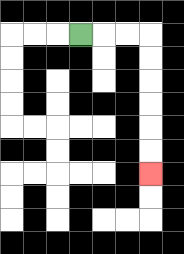{'start': '[3, 1]', 'end': '[6, 7]', 'path_directions': 'R,R,R,D,D,D,D,D,D', 'path_coordinates': '[[3, 1], [4, 1], [5, 1], [6, 1], [6, 2], [6, 3], [6, 4], [6, 5], [6, 6], [6, 7]]'}